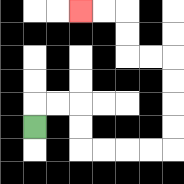{'start': '[1, 5]', 'end': '[3, 0]', 'path_directions': 'U,R,R,D,D,R,R,R,R,U,U,U,U,L,L,U,U,L,L', 'path_coordinates': '[[1, 5], [1, 4], [2, 4], [3, 4], [3, 5], [3, 6], [4, 6], [5, 6], [6, 6], [7, 6], [7, 5], [7, 4], [7, 3], [7, 2], [6, 2], [5, 2], [5, 1], [5, 0], [4, 0], [3, 0]]'}